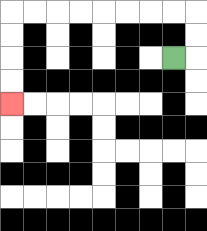{'start': '[7, 2]', 'end': '[0, 4]', 'path_directions': 'R,U,U,L,L,L,L,L,L,L,L,D,D,D,D', 'path_coordinates': '[[7, 2], [8, 2], [8, 1], [8, 0], [7, 0], [6, 0], [5, 0], [4, 0], [3, 0], [2, 0], [1, 0], [0, 0], [0, 1], [0, 2], [0, 3], [0, 4]]'}